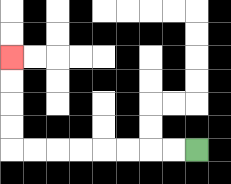{'start': '[8, 6]', 'end': '[0, 2]', 'path_directions': 'L,L,L,L,L,L,L,L,U,U,U,U', 'path_coordinates': '[[8, 6], [7, 6], [6, 6], [5, 6], [4, 6], [3, 6], [2, 6], [1, 6], [0, 6], [0, 5], [0, 4], [0, 3], [0, 2]]'}